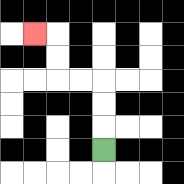{'start': '[4, 6]', 'end': '[1, 1]', 'path_directions': 'U,U,U,L,L,U,U,L', 'path_coordinates': '[[4, 6], [4, 5], [4, 4], [4, 3], [3, 3], [2, 3], [2, 2], [2, 1], [1, 1]]'}